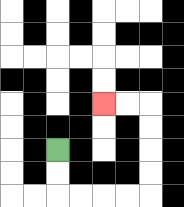{'start': '[2, 6]', 'end': '[4, 4]', 'path_directions': 'D,D,R,R,R,R,U,U,U,U,L,L', 'path_coordinates': '[[2, 6], [2, 7], [2, 8], [3, 8], [4, 8], [5, 8], [6, 8], [6, 7], [6, 6], [6, 5], [6, 4], [5, 4], [4, 4]]'}